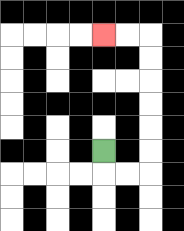{'start': '[4, 6]', 'end': '[4, 1]', 'path_directions': 'D,R,R,U,U,U,U,U,U,L,L', 'path_coordinates': '[[4, 6], [4, 7], [5, 7], [6, 7], [6, 6], [6, 5], [6, 4], [6, 3], [6, 2], [6, 1], [5, 1], [4, 1]]'}